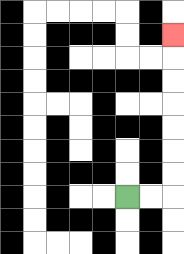{'start': '[5, 8]', 'end': '[7, 1]', 'path_directions': 'R,R,U,U,U,U,U,U,U', 'path_coordinates': '[[5, 8], [6, 8], [7, 8], [7, 7], [7, 6], [7, 5], [7, 4], [7, 3], [7, 2], [7, 1]]'}